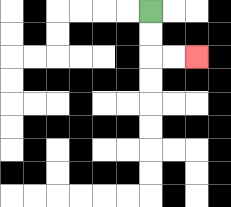{'start': '[6, 0]', 'end': '[8, 2]', 'path_directions': 'D,D,R,R', 'path_coordinates': '[[6, 0], [6, 1], [6, 2], [7, 2], [8, 2]]'}